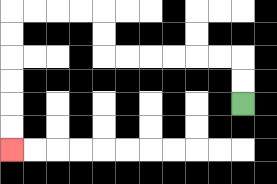{'start': '[10, 4]', 'end': '[0, 6]', 'path_directions': 'U,U,L,L,L,L,L,L,U,U,L,L,L,L,D,D,D,D,D,D', 'path_coordinates': '[[10, 4], [10, 3], [10, 2], [9, 2], [8, 2], [7, 2], [6, 2], [5, 2], [4, 2], [4, 1], [4, 0], [3, 0], [2, 0], [1, 0], [0, 0], [0, 1], [0, 2], [0, 3], [0, 4], [0, 5], [0, 6]]'}